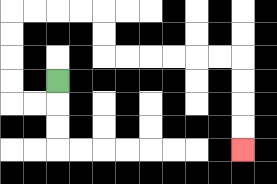{'start': '[2, 3]', 'end': '[10, 6]', 'path_directions': 'D,L,L,U,U,U,U,R,R,R,R,D,D,R,R,R,R,R,R,D,D,D,D', 'path_coordinates': '[[2, 3], [2, 4], [1, 4], [0, 4], [0, 3], [0, 2], [0, 1], [0, 0], [1, 0], [2, 0], [3, 0], [4, 0], [4, 1], [4, 2], [5, 2], [6, 2], [7, 2], [8, 2], [9, 2], [10, 2], [10, 3], [10, 4], [10, 5], [10, 6]]'}